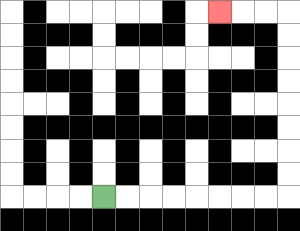{'start': '[4, 8]', 'end': '[9, 0]', 'path_directions': 'R,R,R,R,R,R,R,R,U,U,U,U,U,U,U,U,L,L,L', 'path_coordinates': '[[4, 8], [5, 8], [6, 8], [7, 8], [8, 8], [9, 8], [10, 8], [11, 8], [12, 8], [12, 7], [12, 6], [12, 5], [12, 4], [12, 3], [12, 2], [12, 1], [12, 0], [11, 0], [10, 0], [9, 0]]'}